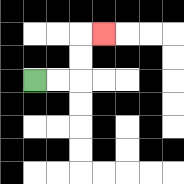{'start': '[1, 3]', 'end': '[4, 1]', 'path_directions': 'R,R,U,U,R', 'path_coordinates': '[[1, 3], [2, 3], [3, 3], [3, 2], [3, 1], [4, 1]]'}